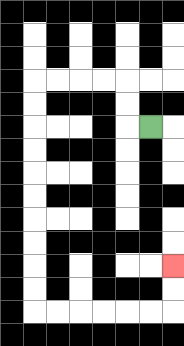{'start': '[6, 5]', 'end': '[7, 11]', 'path_directions': 'L,U,U,L,L,L,L,D,D,D,D,D,D,D,D,D,D,R,R,R,R,R,R,U,U', 'path_coordinates': '[[6, 5], [5, 5], [5, 4], [5, 3], [4, 3], [3, 3], [2, 3], [1, 3], [1, 4], [1, 5], [1, 6], [1, 7], [1, 8], [1, 9], [1, 10], [1, 11], [1, 12], [1, 13], [2, 13], [3, 13], [4, 13], [5, 13], [6, 13], [7, 13], [7, 12], [7, 11]]'}